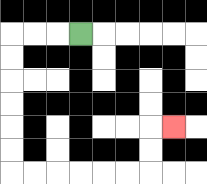{'start': '[3, 1]', 'end': '[7, 5]', 'path_directions': 'L,L,L,D,D,D,D,D,D,R,R,R,R,R,R,U,U,R', 'path_coordinates': '[[3, 1], [2, 1], [1, 1], [0, 1], [0, 2], [0, 3], [0, 4], [0, 5], [0, 6], [0, 7], [1, 7], [2, 7], [3, 7], [4, 7], [5, 7], [6, 7], [6, 6], [6, 5], [7, 5]]'}